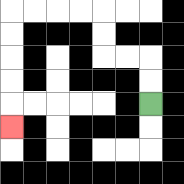{'start': '[6, 4]', 'end': '[0, 5]', 'path_directions': 'U,U,L,L,U,U,L,L,L,L,D,D,D,D,D', 'path_coordinates': '[[6, 4], [6, 3], [6, 2], [5, 2], [4, 2], [4, 1], [4, 0], [3, 0], [2, 0], [1, 0], [0, 0], [0, 1], [0, 2], [0, 3], [0, 4], [0, 5]]'}